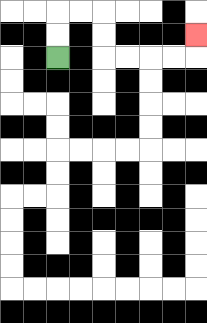{'start': '[2, 2]', 'end': '[8, 1]', 'path_directions': 'U,U,R,R,D,D,R,R,R,R,U', 'path_coordinates': '[[2, 2], [2, 1], [2, 0], [3, 0], [4, 0], [4, 1], [4, 2], [5, 2], [6, 2], [7, 2], [8, 2], [8, 1]]'}